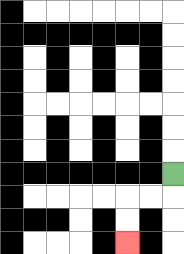{'start': '[7, 7]', 'end': '[5, 10]', 'path_directions': 'D,L,L,D,D', 'path_coordinates': '[[7, 7], [7, 8], [6, 8], [5, 8], [5, 9], [5, 10]]'}